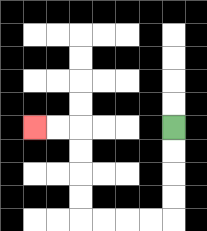{'start': '[7, 5]', 'end': '[1, 5]', 'path_directions': 'D,D,D,D,L,L,L,L,U,U,U,U,L,L', 'path_coordinates': '[[7, 5], [7, 6], [7, 7], [7, 8], [7, 9], [6, 9], [5, 9], [4, 9], [3, 9], [3, 8], [3, 7], [3, 6], [3, 5], [2, 5], [1, 5]]'}